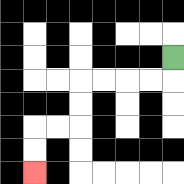{'start': '[7, 2]', 'end': '[1, 7]', 'path_directions': 'D,L,L,L,L,D,D,L,L,D,D', 'path_coordinates': '[[7, 2], [7, 3], [6, 3], [5, 3], [4, 3], [3, 3], [3, 4], [3, 5], [2, 5], [1, 5], [1, 6], [1, 7]]'}